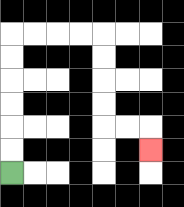{'start': '[0, 7]', 'end': '[6, 6]', 'path_directions': 'U,U,U,U,U,U,R,R,R,R,D,D,D,D,R,R,D', 'path_coordinates': '[[0, 7], [0, 6], [0, 5], [0, 4], [0, 3], [0, 2], [0, 1], [1, 1], [2, 1], [3, 1], [4, 1], [4, 2], [4, 3], [4, 4], [4, 5], [5, 5], [6, 5], [6, 6]]'}